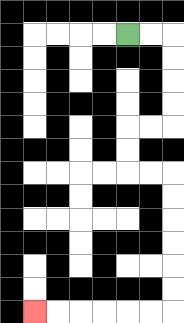{'start': '[5, 1]', 'end': '[1, 13]', 'path_directions': 'R,R,D,D,D,D,L,L,D,D,R,R,D,D,D,D,D,D,L,L,L,L,L,L', 'path_coordinates': '[[5, 1], [6, 1], [7, 1], [7, 2], [7, 3], [7, 4], [7, 5], [6, 5], [5, 5], [5, 6], [5, 7], [6, 7], [7, 7], [7, 8], [7, 9], [7, 10], [7, 11], [7, 12], [7, 13], [6, 13], [5, 13], [4, 13], [3, 13], [2, 13], [1, 13]]'}